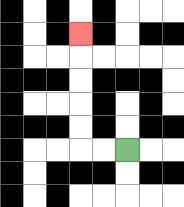{'start': '[5, 6]', 'end': '[3, 1]', 'path_directions': 'L,L,U,U,U,U,U', 'path_coordinates': '[[5, 6], [4, 6], [3, 6], [3, 5], [3, 4], [3, 3], [3, 2], [3, 1]]'}